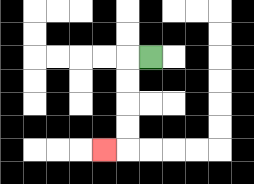{'start': '[6, 2]', 'end': '[4, 6]', 'path_directions': 'L,D,D,D,D,L', 'path_coordinates': '[[6, 2], [5, 2], [5, 3], [5, 4], [5, 5], [5, 6], [4, 6]]'}